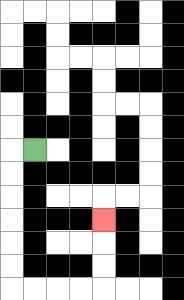{'start': '[1, 6]', 'end': '[4, 9]', 'path_directions': 'L,D,D,D,D,D,D,R,R,R,R,U,U,U', 'path_coordinates': '[[1, 6], [0, 6], [0, 7], [0, 8], [0, 9], [0, 10], [0, 11], [0, 12], [1, 12], [2, 12], [3, 12], [4, 12], [4, 11], [4, 10], [4, 9]]'}